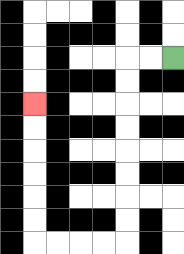{'start': '[7, 2]', 'end': '[1, 4]', 'path_directions': 'L,L,D,D,D,D,D,D,D,D,L,L,L,L,U,U,U,U,U,U', 'path_coordinates': '[[7, 2], [6, 2], [5, 2], [5, 3], [5, 4], [5, 5], [5, 6], [5, 7], [5, 8], [5, 9], [5, 10], [4, 10], [3, 10], [2, 10], [1, 10], [1, 9], [1, 8], [1, 7], [1, 6], [1, 5], [1, 4]]'}